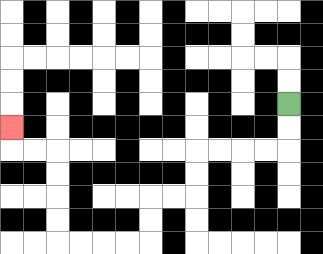{'start': '[12, 4]', 'end': '[0, 5]', 'path_directions': 'D,D,L,L,L,L,D,D,L,L,D,D,L,L,L,L,U,U,U,U,L,L,U', 'path_coordinates': '[[12, 4], [12, 5], [12, 6], [11, 6], [10, 6], [9, 6], [8, 6], [8, 7], [8, 8], [7, 8], [6, 8], [6, 9], [6, 10], [5, 10], [4, 10], [3, 10], [2, 10], [2, 9], [2, 8], [2, 7], [2, 6], [1, 6], [0, 6], [0, 5]]'}